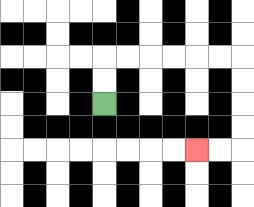{'start': '[4, 4]', 'end': '[8, 6]', 'path_directions': 'U,U,R,R,R,R,R,R,D,D,D,D,L,L', 'path_coordinates': '[[4, 4], [4, 3], [4, 2], [5, 2], [6, 2], [7, 2], [8, 2], [9, 2], [10, 2], [10, 3], [10, 4], [10, 5], [10, 6], [9, 6], [8, 6]]'}